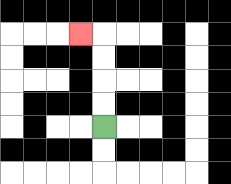{'start': '[4, 5]', 'end': '[3, 1]', 'path_directions': 'U,U,U,U,L', 'path_coordinates': '[[4, 5], [4, 4], [4, 3], [4, 2], [4, 1], [3, 1]]'}